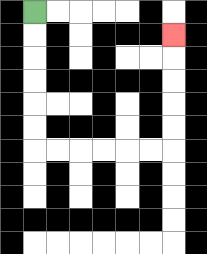{'start': '[1, 0]', 'end': '[7, 1]', 'path_directions': 'D,D,D,D,D,D,R,R,R,R,R,R,U,U,U,U,U', 'path_coordinates': '[[1, 0], [1, 1], [1, 2], [1, 3], [1, 4], [1, 5], [1, 6], [2, 6], [3, 6], [4, 6], [5, 6], [6, 6], [7, 6], [7, 5], [7, 4], [7, 3], [7, 2], [7, 1]]'}